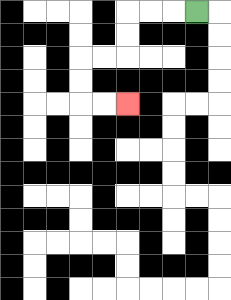{'start': '[8, 0]', 'end': '[5, 4]', 'path_directions': 'L,L,L,D,D,L,L,D,D,R,R', 'path_coordinates': '[[8, 0], [7, 0], [6, 0], [5, 0], [5, 1], [5, 2], [4, 2], [3, 2], [3, 3], [3, 4], [4, 4], [5, 4]]'}